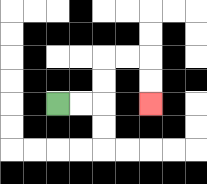{'start': '[2, 4]', 'end': '[6, 4]', 'path_directions': 'R,R,U,U,R,R,D,D', 'path_coordinates': '[[2, 4], [3, 4], [4, 4], [4, 3], [4, 2], [5, 2], [6, 2], [6, 3], [6, 4]]'}